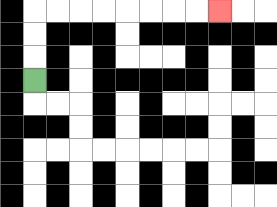{'start': '[1, 3]', 'end': '[9, 0]', 'path_directions': 'U,U,U,R,R,R,R,R,R,R,R', 'path_coordinates': '[[1, 3], [1, 2], [1, 1], [1, 0], [2, 0], [3, 0], [4, 0], [5, 0], [6, 0], [7, 0], [8, 0], [9, 0]]'}